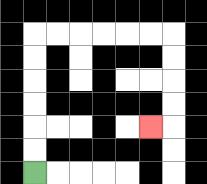{'start': '[1, 7]', 'end': '[6, 5]', 'path_directions': 'U,U,U,U,U,U,R,R,R,R,R,R,D,D,D,D,L', 'path_coordinates': '[[1, 7], [1, 6], [1, 5], [1, 4], [1, 3], [1, 2], [1, 1], [2, 1], [3, 1], [4, 1], [5, 1], [6, 1], [7, 1], [7, 2], [7, 3], [7, 4], [7, 5], [6, 5]]'}